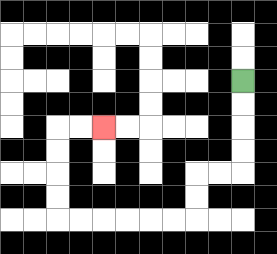{'start': '[10, 3]', 'end': '[4, 5]', 'path_directions': 'D,D,D,D,L,L,D,D,L,L,L,L,L,L,U,U,U,U,R,R', 'path_coordinates': '[[10, 3], [10, 4], [10, 5], [10, 6], [10, 7], [9, 7], [8, 7], [8, 8], [8, 9], [7, 9], [6, 9], [5, 9], [4, 9], [3, 9], [2, 9], [2, 8], [2, 7], [2, 6], [2, 5], [3, 5], [4, 5]]'}